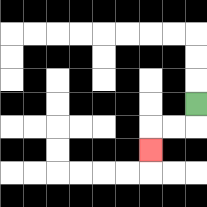{'start': '[8, 4]', 'end': '[6, 6]', 'path_directions': 'D,L,L,D', 'path_coordinates': '[[8, 4], [8, 5], [7, 5], [6, 5], [6, 6]]'}